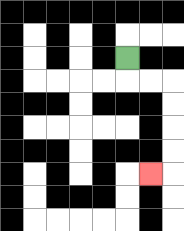{'start': '[5, 2]', 'end': '[6, 7]', 'path_directions': 'D,R,R,D,D,D,D,L', 'path_coordinates': '[[5, 2], [5, 3], [6, 3], [7, 3], [7, 4], [7, 5], [7, 6], [7, 7], [6, 7]]'}